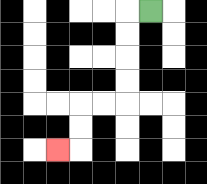{'start': '[6, 0]', 'end': '[2, 6]', 'path_directions': 'L,D,D,D,D,L,L,D,D,L', 'path_coordinates': '[[6, 0], [5, 0], [5, 1], [5, 2], [5, 3], [5, 4], [4, 4], [3, 4], [3, 5], [3, 6], [2, 6]]'}